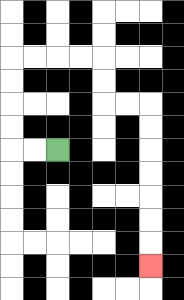{'start': '[2, 6]', 'end': '[6, 11]', 'path_directions': 'L,L,U,U,U,U,R,R,R,R,D,D,R,R,D,D,D,D,D,D,D', 'path_coordinates': '[[2, 6], [1, 6], [0, 6], [0, 5], [0, 4], [0, 3], [0, 2], [1, 2], [2, 2], [3, 2], [4, 2], [4, 3], [4, 4], [5, 4], [6, 4], [6, 5], [6, 6], [6, 7], [6, 8], [6, 9], [6, 10], [6, 11]]'}